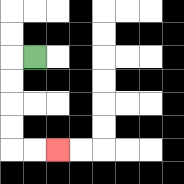{'start': '[1, 2]', 'end': '[2, 6]', 'path_directions': 'L,D,D,D,D,R,R', 'path_coordinates': '[[1, 2], [0, 2], [0, 3], [0, 4], [0, 5], [0, 6], [1, 6], [2, 6]]'}